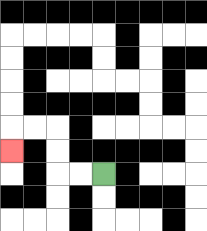{'start': '[4, 7]', 'end': '[0, 6]', 'path_directions': 'L,L,U,U,L,L,D', 'path_coordinates': '[[4, 7], [3, 7], [2, 7], [2, 6], [2, 5], [1, 5], [0, 5], [0, 6]]'}